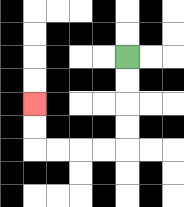{'start': '[5, 2]', 'end': '[1, 4]', 'path_directions': 'D,D,D,D,L,L,L,L,U,U', 'path_coordinates': '[[5, 2], [5, 3], [5, 4], [5, 5], [5, 6], [4, 6], [3, 6], [2, 6], [1, 6], [1, 5], [1, 4]]'}